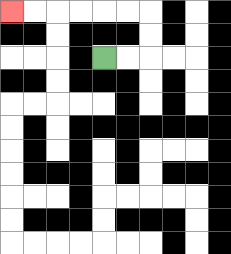{'start': '[4, 2]', 'end': '[0, 0]', 'path_directions': 'R,R,U,U,L,L,L,L,L,L', 'path_coordinates': '[[4, 2], [5, 2], [6, 2], [6, 1], [6, 0], [5, 0], [4, 0], [3, 0], [2, 0], [1, 0], [0, 0]]'}